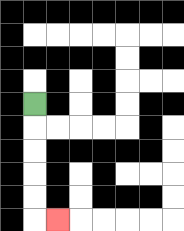{'start': '[1, 4]', 'end': '[2, 9]', 'path_directions': 'D,D,D,D,D,R', 'path_coordinates': '[[1, 4], [1, 5], [1, 6], [1, 7], [1, 8], [1, 9], [2, 9]]'}